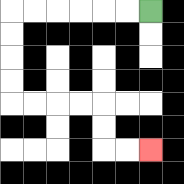{'start': '[6, 0]', 'end': '[6, 6]', 'path_directions': 'L,L,L,L,L,L,D,D,D,D,R,R,R,R,D,D,R,R', 'path_coordinates': '[[6, 0], [5, 0], [4, 0], [3, 0], [2, 0], [1, 0], [0, 0], [0, 1], [0, 2], [0, 3], [0, 4], [1, 4], [2, 4], [3, 4], [4, 4], [4, 5], [4, 6], [5, 6], [6, 6]]'}